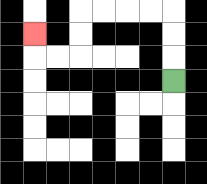{'start': '[7, 3]', 'end': '[1, 1]', 'path_directions': 'U,U,U,L,L,L,L,D,D,L,L,U', 'path_coordinates': '[[7, 3], [7, 2], [7, 1], [7, 0], [6, 0], [5, 0], [4, 0], [3, 0], [3, 1], [3, 2], [2, 2], [1, 2], [1, 1]]'}